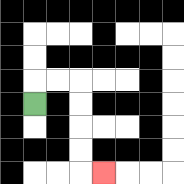{'start': '[1, 4]', 'end': '[4, 7]', 'path_directions': 'U,R,R,D,D,D,D,R', 'path_coordinates': '[[1, 4], [1, 3], [2, 3], [3, 3], [3, 4], [3, 5], [3, 6], [3, 7], [4, 7]]'}